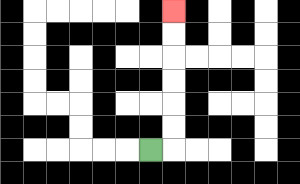{'start': '[6, 6]', 'end': '[7, 0]', 'path_directions': 'R,U,U,U,U,U,U', 'path_coordinates': '[[6, 6], [7, 6], [7, 5], [7, 4], [7, 3], [7, 2], [7, 1], [7, 0]]'}